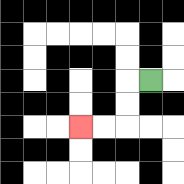{'start': '[6, 3]', 'end': '[3, 5]', 'path_directions': 'L,D,D,L,L', 'path_coordinates': '[[6, 3], [5, 3], [5, 4], [5, 5], [4, 5], [3, 5]]'}